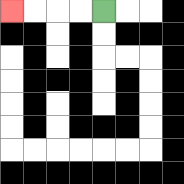{'start': '[4, 0]', 'end': '[0, 0]', 'path_directions': 'L,L,L,L', 'path_coordinates': '[[4, 0], [3, 0], [2, 0], [1, 0], [0, 0]]'}